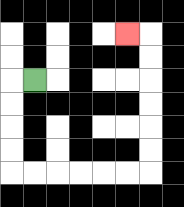{'start': '[1, 3]', 'end': '[5, 1]', 'path_directions': 'L,D,D,D,D,R,R,R,R,R,R,U,U,U,U,U,U,L', 'path_coordinates': '[[1, 3], [0, 3], [0, 4], [0, 5], [0, 6], [0, 7], [1, 7], [2, 7], [3, 7], [4, 7], [5, 7], [6, 7], [6, 6], [6, 5], [6, 4], [6, 3], [6, 2], [6, 1], [5, 1]]'}